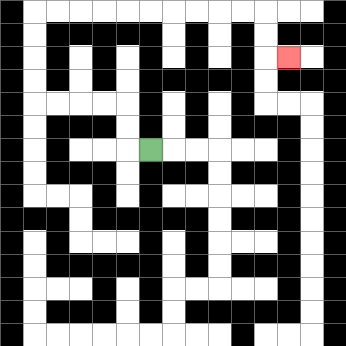{'start': '[6, 6]', 'end': '[12, 2]', 'path_directions': 'L,U,U,L,L,L,L,U,U,U,U,R,R,R,R,R,R,R,R,R,R,D,D,R', 'path_coordinates': '[[6, 6], [5, 6], [5, 5], [5, 4], [4, 4], [3, 4], [2, 4], [1, 4], [1, 3], [1, 2], [1, 1], [1, 0], [2, 0], [3, 0], [4, 0], [5, 0], [6, 0], [7, 0], [8, 0], [9, 0], [10, 0], [11, 0], [11, 1], [11, 2], [12, 2]]'}